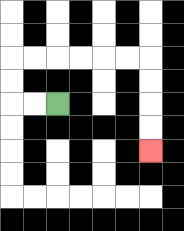{'start': '[2, 4]', 'end': '[6, 6]', 'path_directions': 'L,L,U,U,R,R,R,R,R,R,D,D,D,D', 'path_coordinates': '[[2, 4], [1, 4], [0, 4], [0, 3], [0, 2], [1, 2], [2, 2], [3, 2], [4, 2], [5, 2], [6, 2], [6, 3], [6, 4], [6, 5], [6, 6]]'}